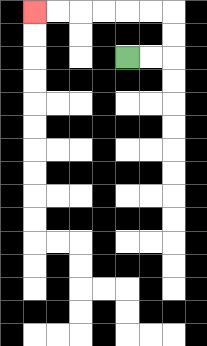{'start': '[5, 2]', 'end': '[1, 0]', 'path_directions': 'R,R,U,U,L,L,L,L,L,L', 'path_coordinates': '[[5, 2], [6, 2], [7, 2], [7, 1], [7, 0], [6, 0], [5, 0], [4, 0], [3, 0], [2, 0], [1, 0]]'}